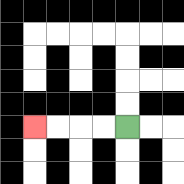{'start': '[5, 5]', 'end': '[1, 5]', 'path_directions': 'L,L,L,L', 'path_coordinates': '[[5, 5], [4, 5], [3, 5], [2, 5], [1, 5]]'}